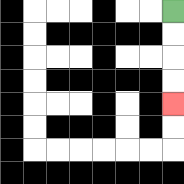{'start': '[7, 0]', 'end': '[7, 4]', 'path_directions': 'D,D,D,D', 'path_coordinates': '[[7, 0], [7, 1], [7, 2], [7, 3], [7, 4]]'}